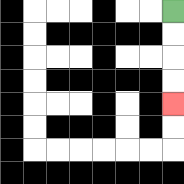{'start': '[7, 0]', 'end': '[7, 4]', 'path_directions': 'D,D,D,D', 'path_coordinates': '[[7, 0], [7, 1], [7, 2], [7, 3], [7, 4]]'}